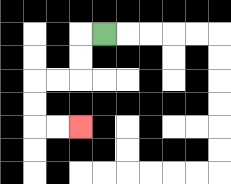{'start': '[4, 1]', 'end': '[3, 5]', 'path_directions': 'L,D,D,L,L,D,D,R,R', 'path_coordinates': '[[4, 1], [3, 1], [3, 2], [3, 3], [2, 3], [1, 3], [1, 4], [1, 5], [2, 5], [3, 5]]'}